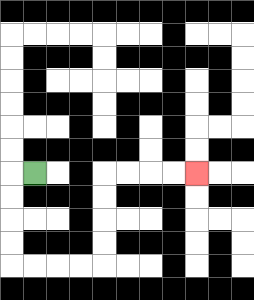{'start': '[1, 7]', 'end': '[8, 7]', 'path_directions': 'L,D,D,D,D,R,R,R,R,U,U,U,U,R,R,R,R', 'path_coordinates': '[[1, 7], [0, 7], [0, 8], [0, 9], [0, 10], [0, 11], [1, 11], [2, 11], [3, 11], [4, 11], [4, 10], [4, 9], [4, 8], [4, 7], [5, 7], [6, 7], [7, 7], [8, 7]]'}